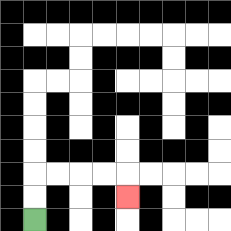{'start': '[1, 9]', 'end': '[5, 8]', 'path_directions': 'U,U,R,R,R,R,D', 'path_coordinates': '[[1, 9], [1, 8], [1, 7], [2, 7], [3, 7], [4, 7], [5, 7], [5, 8]]'}